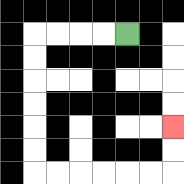{'start': '[5, 1]', 'end': '[7, 5]', 'path_directions': 'L,L,L,L,D,D,D,D,D,D,R,R,R,R,R,R,U,U', 'path_coordinates': '[[5, 1], [4, 1], [3, 1], [2, 1], [1, 1], [1, 2], [1, 3], [1, 4], [1, 5], [1, 6], [1, 7], [2, 7], [3, 7], [4, 7], [5, 7], [6, 7], [7, 7], [7, 6], [7, 5]]'}